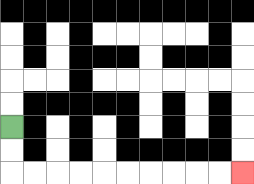{'start': '[0, 5]', 'end': '[10, 7]', 'path_directions': 'D,D,R,R,R,R,R,R,R,R,R,R', 'path_coordinates': '[[0, 5], [0, 6], [0, 7], [1, 7], [2, 7], [3, 7], [4, 7], [5, 7], [6, 7], [7, 7], [8, 7], [9, 7], [10, 7]]'}